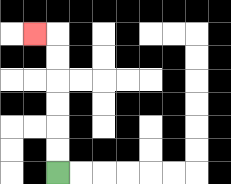{'start': '[2, 7]', 'end': '[1, 1]', 'path_directions': 'U,U,U,U,U,U,L', 'path_coordinates': '[[2, 7], [2, 6], [2, 5], [2, 4], [2, 3], [2, 2], [2, 1], [1, 1]]'}